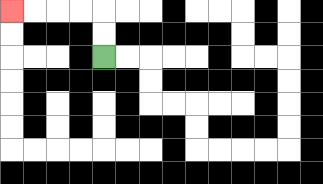{'start': '[4, 2]', 'end': '[0, 0]', 'path_directions': 'U,U,L,L,L,L', 'path_coordinates': '[[4, 2], [4, 1], [4, 0], [3, 0], [2, 0], [1, 0], [0, 0]]'}